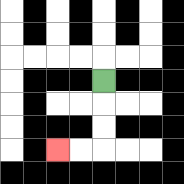{'start': '[4, 3]', 'end': '[2, 6]', 'path_directions': 'D,D,D,L,L', 'path_coordinates': '[[4, 3], [4, 4], [4, 5], [4, 6], [3, 6], [2, 6]]'}